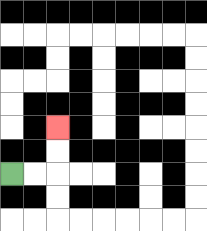{'start': '[0, 7]', 'end': '[2, 5]', 'path_directions': 'R,R,U,U', 'path_coordinates': '[[0, 7], [1, 7], [2, 7], [2, 6], [2, 5]]'}